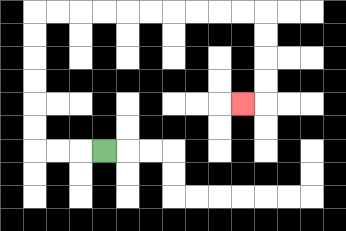{'start': '[4, 6]', 'end': '[10, 4]', 'path_directions': 'L,L,L,U,U,U,U,U,U,R,R,R,R,R,R,R,R,R,R,D,D,D,D,L', 'path_coordinates': '[[4, 6], [3, 6], [2, 6], [1, 6], [1, 5], [1, 4], [1, 3], [1, 2], [1, 1], [1, 0], [2, 0], [3, 0], [4, 0], [5, 0], [6, 0], [7, 0], [8, 0], [9, 0], [10, 0], [11, 0], [11, 1], [11, 2], [11, 3], [11, 4], [10, 4]]'}